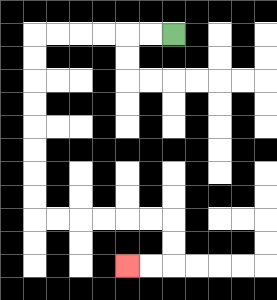{'start': '[7, 1]', 'end': '[5, 11]', 'path_directions': 'L,L,L,L,L,L,D,D,D,D,D,D,D,D,R,R,R,R,R,R,D,D,L,L', 'path_coordinates': '[[7, 1], [6, 1], [5, 1], [4, 1], [3, 1], [2, 1], [1, 1], [1, 2], [1, 3], [1, 4], [1, 5], [1, 6], [1, 7], [1, 8], [1, 9], [2, 9], [3, 9], [4, 9], [5, 9], [6, 9], [7, 9], [7, 10], [7, 11], [6, 11], [5, 11]]'}